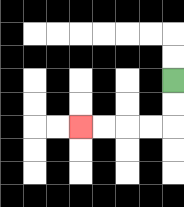{'start': '[7, 3]', 'end': '[3, 5]', 'path_directions': 'D,D,L,L,L,L', 'path_coordinates': '[[7, 3], [7, 4], [7, 5], [6, 5], [5, 5], [4, 5], [3, 5]]'}